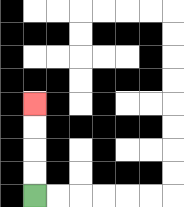{'start': '[1, 8]', 'end': '[1, 4]', 'path_directions': 'U,U,U,U', 'path_coordinates': '[[1, 8], [1, 7], [1, 6], [1, 5], [1, 4]]'}